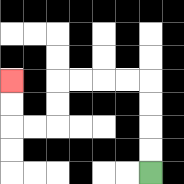{'start': '[6, 7]', 'end': '[0, 3]', 'path_directions': 'U,U,U,U,L,L,L,L,D,D,L,L,U,U', 'path_coordinates': '[[6, 7], [6, 6], [6, 5], [6, 4], [6, 3], [5, 3], [4, 3], [3, 3], [2, 3], [2, 4], [2, 5], [1, 5], [0, 5], [0, 4], [0, 3]]'}